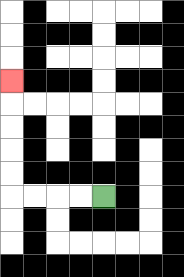{'start': '[4, 8]', 'end': '[0, 3]', 'path_directions': 'L,L,L,L,U,U,U,U,U', 'path_coordinates': '[[4, 8], [3, 8], [2, 8], [1, 8], [0, 8], [0, 7], [0, 6], [0, 5], [0, 4], [0, 3]]'}